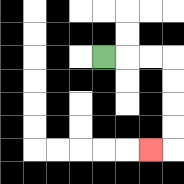{'start': '[4, 2]', 'end': '[6, 6]', 'path_directions': 'R,R,R,D,D,D,D,L', 'path_coordinates': '[[4, 2], [5, 2], [6, 2], [7, 2], [7, 3], [7, 4], [7, 5], [7, 6], [6, 6]]'}